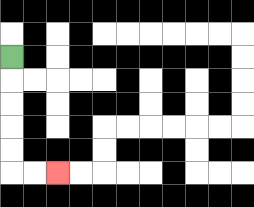{'start': '[0, 2]', 'end': '[2, 7]', 'path_directions': 'D,D,D,D,D,R,R', 'path_coordinates': '[[0, 2], [0, 3], [0, 4], [0, 5], [0, 6], [0, 7], [1, 7], [2, 7]]'}